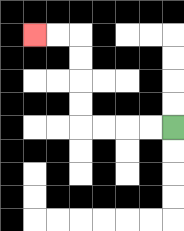{'start': '[7, 5]', 'end': '[1, 1]', 'path_directions': 'L,L,L,L,U,U,U,U,L,L', 'path_coordinates': '[[7, 5], [6, 5], [5, 5], [4, 5], [3, 5], [3, 4], [3, 3], [3, 2], [3, 1], [2, 1], [1, 1]]'}